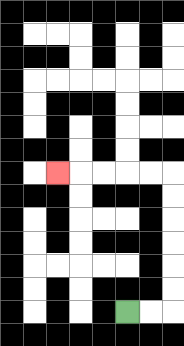{'start': '[5, 13]', 'end': '[2, 7]', 'path_directions': 'R,R,U,U,U,U,U,U,L,L,L,L,L', 'path_coordinates': '[[5, 13], [6, 13], [7, 13], [7, 12], [7, 11], [7, 10], [7, 9], [7, 8], [7, 7], [6, 7], [5, 7], [4, 7], [3, 7], [2, 7]]'}